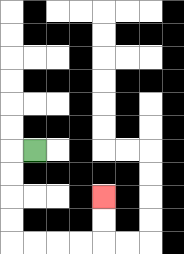{'start': '[1, 6]', 'end': '[4, 8]', 'path_directions': 'L,D,D,D,D,R,R,R,R,U,U', 'path_coordinates': '[[1, 6], [0, 6], [0, 7], [0, 8], [0, 9], [0, 10], [1, 10], [2, 10], [3, 10], [4, 10], [4, 9], [4, 8]]'}